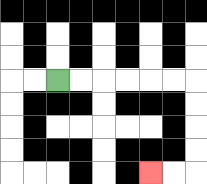{'start': '[2, 3]', 'end': '[6, 7]', 'path_directions': 'R,R,R,R,R,R,D,D,D,D,L,L', 'path_coordinates': '[[2, 3], [3, 3], [4, 3], [5, 3], [6, 3], [7, 3], [8, 3], [8, 4], [8, 5], [8, 6], [8, 7], [7, 7], [6, 7]]'}